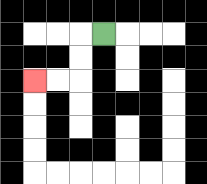{'start': '[4, 1]', 'end': '[1, 3]', 'path_directions': 'L,D,D,L,L', 'path_coordinates': '[[4, 1], [3, 1], [3, 2], [3, 3], [2, 3], [1, 3]]'}